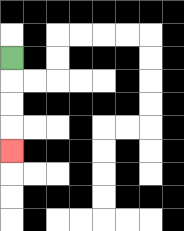{'start': '[0, 2]', 'end': '[0, 6]', 'path_directions': 'D,D,D,D', 'path_coordinates': '[[0, 2], [0, 3], [0, 4], [0, 5], [0, 6]]'}